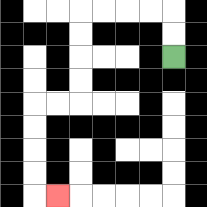{'start': '[7, 2]', 'end': '[2, 8]', 'path_directions': 'U,U,L,L,L,L,D,D,D,D,L,L,D,D,D,D,R', 'path_coordinates': '[[7, 2], [7, 1], [7, 0], [6, 0], [5, 0], [4, 0], [3, 0], [3, 1], [3, 2], [3, 3], [3, 4], [2, 4], [1, 4], [1, 5], [1, 6], [1, 7], [1, 8], [2, 8]]'}